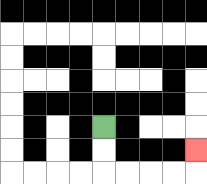{'start': '[4, 5]', 'end': '[8, 6]', 'path_directions': 'D,D,R,R,R,R,U', 'path_coordinates': '[[4, 5], [4, 6], [4, 7], [5, 7], [6, 7], [7, 7], [8, 7], [8, 6]]'}